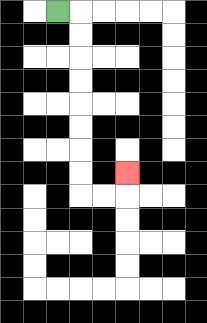{'start': '[2, 0]', 'end': '[5, 7]', 'path_directions': 'R,D,D,D,D,D,D,D,D,R,R,U', 'path_coordinates': '[[2, 0], [3, 0], [3, 1], [3, 2], [3, 3], [3, 4], [3, 5], [3, 6], [3, 7], [3, 8], [4, 8], [5, 8], [5, 7]]'}